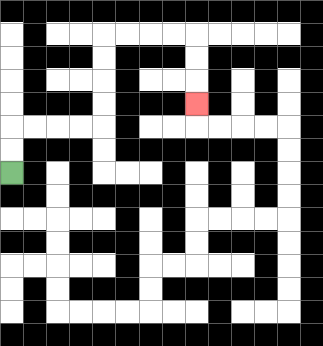{'start': '[0, 7]', 'end': '[8, 4]', 'path_directions': 'U,U,R,R,R,R,U,U,U,U,R,R,R,R,D,D,D', 'path_coordinates': '[[0, 7], [0, 6], [0, 5], [1, 5], [2, 5], [3, 5], [4, 5], [4, 4], [4, 3], [4, 2], [4, 1], [5, 1], [6, 1], [7, 1], [8, 1], [8, 2], [8, 3], [8, 4]]'}